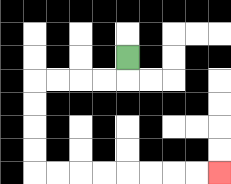{'start': '[5, 2]', 'end': '[9, 7]', 'path_directions': 'D,L,L,L,L,D,D,D,D,R,R,R,R,R,R,R,R', 'path_coordinates': '[[5, 2], [5, 3], [4, 3], [3, 3], [2, 3], [1, 3], [1, 4], [1, 5], [1, 6], [1, 7], [2, 7], [3, 7], [4, 7], [5, 7], [6, 7], [7, 7], [8, 7], [9, 7]]'}